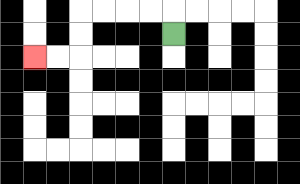{'start': '[7, 1]', 'end': '[1, 2]', 'path_directions': 'U,L,L,L,L,D,D,L,L', 'path_coordinates': '[[7, 1], [7, 0], [6, 0], [5, 0], [4, 0], [3, 0], [3, 1], [3, 2], [2, 2], [1, 2]]'}